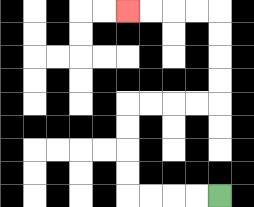{'start': '[9, 8]', 'end': '[5, 0]', 'path_directions': 'L,L,L,L,U,U,U,U,R,R,R,R,U,U,U,U,L,L,L,L', 'path_coordinates': '[[9, 8], [8, 8], [7, 8], [6, 8], [5, 8], [5, 7], [5, 6], [5, 5], [5, 4], [6, 4], [7, 4], [8, 4], [9, 4], [9, 3], [9, 2], [9, 1], [9, 0], [8, 0], [7, 0], [6, 0], [5, 0]]'}